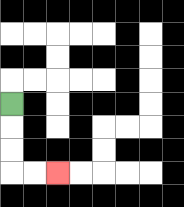{'start': '[0, 4]', 'end': '[2, 7]', 'path_directions': 'D,D,D,R,R', 'path_coordinates': '[[0, 4], [0, 5], [0, 6], [0, 7], [1, 7], [2, 7]]'}